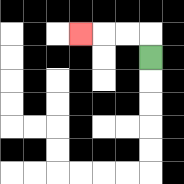{'start': '[6, 2]', 'end': '[3, 1]', 'path_directions': 'U,L,L,L', 'path_coordinates': '[[6, 2], [6, 1], [5, 1], [4, 1], [3, 1]]'}